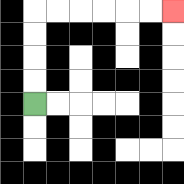{'start': '[1, 4]', 'end': '[7, 0]', 'path_directions': 'U,U,U,U,R,R,R,R,R,R', 'path_coordinates': '[[1, 4], [1, 3], [1, 2], [1, 1], [1, 0], [2, 0], [3, 0], [4, 0], [5, 0], [6, 0], [7, 0]]'}